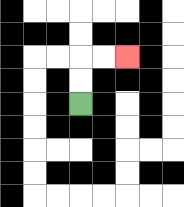{'start': '[3, 4]', 'end': '[5, 2]', 'path_directions': 'U,U,R,R', 'path_coordinates': '[[3, 4], [3, 3], [3, 2], [4, 2], [5, 2]]'}